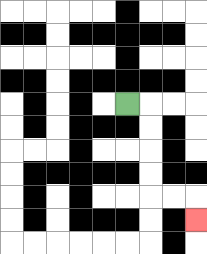{'start': '[5, 4]', 'end': '[8, 9]', 'path_directions': 'R,D,D,D,D,R,R,D', 'path_coordinates': '[[5, 4], [6, 4], [6, 5], [6, 6], [6, 7], [6, 8], [7, 8], [8, 8], [8, 9]]'}